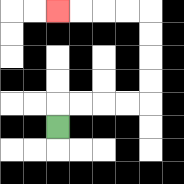{'start': '[2, 5]', 'end': '[2, 0]', 'path_directions': 'U,R,R,R,R,U,U,U,U,L,L,L,L', 'path_coordinates': '[[2, 5], [2, 4], [3, 4], [4, 4], [5, 4], [6, 4], [6, 3], [6, 2], [6, 1], [6, 0], [5, 0], [4, 0], [3, 0], [2, 0]]'}